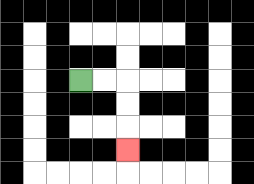{'start': '[3, 3]', 'end': '[5, 6]', 'path_directions': 'R,R,D,D,D', 'path_coordinates': '[[3, 3], [4, 3], [5, 3], [5, 4], [5, 5], [5, 6]]'}